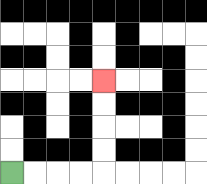{'start': '[0, 7]', 'end': '[4, 3]', 'path_directions': 'R,R,R,R,U,U,U,U', 'path_coordinates': '[[0, 7], [1, 7], [2, 7], [3, 7], [4, 7], [4, 6], [4, 5], [4, 4], [4, 3]]'}